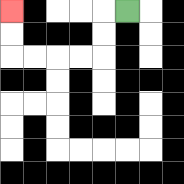{'start': '[5, 0]', 'end': '[0, 0]', 'path_directions': 'L,D,D,L,L,L,L,U,U', 'path_coordinates': '[[5, 0], [4, 0], [4, 1], [4, 2], [3, 2], [2, 2], [1, 2], [0, 2], [0, 1], [0, 0]]'}